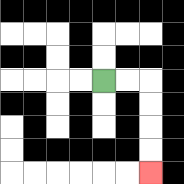{'start': '[4, 3]', 'end': '[6, 7]', 'path_directions': 'R,R,D,D,D,D', 'path_coordinates': '[[4, 3], [5, 3], [6, 3], [6, 4], [6, 5], [6, 6], [6, 7]]'}